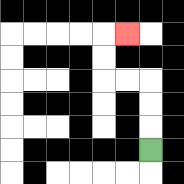{'start': '[6, 6]', 'end': '[5, 1]', 'path_directions': 'U,U,U,L,L,U,U,R', 'path_coordinates': '[[6, 6], [6, 5], [6, 4], [6, 3], [5, 3], [4, 3], [4, 2], [4, 1], [5, 1]]'}